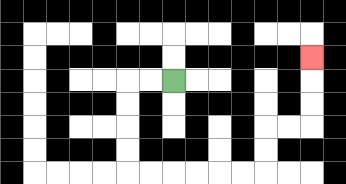{'start': '[7, 3]', 'end': '[13, 2]', 'path_directions': 'L,L,D,D,D,D,R,R,R,R,R,R,U,U,R,R,U,U,U', 'path_coordinates': '[[7, 3], [6, 3], [5, 3], [5, 4], [5, 5], [5, 6], [5, 7], [6, 7], [7, 7], [8, 7], [9, 7], [10, 7], [11, 7], [11, 6], [11, 5], [12, 5], [13, 5], [13, 4], [13, 3], [13, 2]]'}